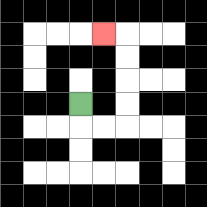{'start': '[3, 4]', 'end': '[4, 1]', 'path_directions': 'D,R,R,U,U,U,U,L', 'path_coordinates': '[[3, 4], [3, 5], [4, 5], [5, 5], [5, 4], [5, 3], [5, 2], [5, 1], [4, 1]]'}